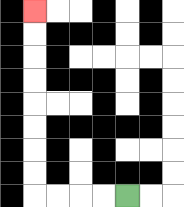{'start': '[5, 8]', 'end': '[1, 0]', 'path_directions': 'L,L,L,L,U,U,U,U,U,U,U,U', 'path_coordinates': '[[5, 8], [4, 8], [3, 8], [2, 8], [1, 8], [1, 7], [1, 6], [1, 5], [1, 4], [1, 3], [1, 2], [1, 1], [1, 0]]'}